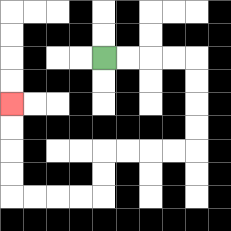{'start': '[4, 2]', 'end': '[0, 4]', 'path_directions': 'R,R,R,R,D,D,D,D,L,L,L,L,D,D,L,L,L,L,U,U,U,U', 'path_coordinates': '[[4, 2], [5, 2], [6, 2], [7, 2], [8, 2], [8, 3], [8, 4], [8, 5], [8, 6], [7, 6], [6, 6], [5, 6], [4, 6], [4, 7], [4, 8], [3, 8], [2, 8], [1, 8], [0, 8], [0, 7], [0, 6], [0, 5], [0, 4]]'}